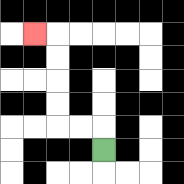{'start': '[4, 6]', 'end': '[1, 1]', 'path_directions': 'U,L,L,U,U,U,U,L', 'path_coordinates': '[[4, 6], [4, 5], [3, 5], [2, 5], [2, 4], [2, 3], [2, 2], [2, 1], [1, 1]]'}